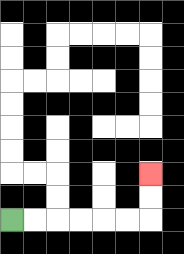{'start': '[0, 9]', 'end': '[6, 7]', 'path_directions': 'R,R,R,R,R,R,U,U', 'path_coordinates': '[[0, 9], [1, 9], [2, 9], [3, 9], [4, 9], [5, 9], [6, 9], [6, 8], [6, 7]]'}